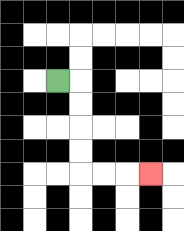{'start': '[2, 3]', 'end': '[6, 7]', 'path_directions': 'R,D,D,D,D,R,R,R', 'path_coordinates': '[[2, 3], [3, 3], [3, 4], [3, 5], [3, 6], [3, 7], [4, 7], [5, 7], [6, 7]]'}